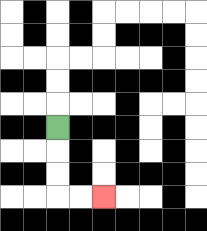{'start': '[2, 5]', 'end': '[4, 8]', 'path_directions': 'D,D,D,R,R', 'path_coordinates': '[[2, 5], [2, 6], [2, 7], [2, 8], [3, 8], [4, 8]]'}